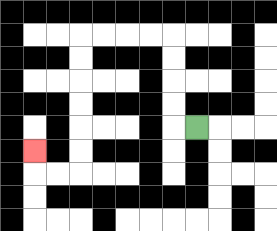{'start': '[8, 5]', 'end': '[1, 6]', 'path_directions': 'L,U,U,U,U,L,L,L,L,D,D,D,D,D,D,L,L,U', 'path_coordinates': '[[8, 5], [7, 5], [7, 4], [7, 3], [7, 2], [7, 1], [6, 1], [5, 1], [4, 1], [3, 1], [3, 2], [3, 3], [3, 4], [3, 5], [3, 6], [3, 7], [2, 7], [1, 7], [1, 6]]'}